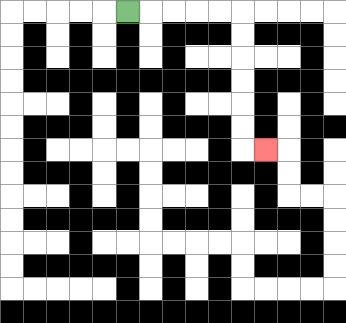{'start': '[5, 0]', 'end': '[11, 6]', 'path_directions': 'R,R,R,R,R,D,D,D,D,D,D,R', 'path_coordinates': '[[5, 0], [6, 0], [7, 0], [8, 0], [9, 0], [10, 0], [10, 1], [10, 2], [10, 3], [10, 4], [10, 5], [10, 6], [11, 6]]'}